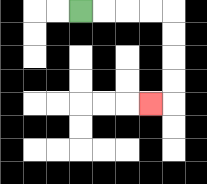{'start': '[3, 0]', 'end': '[6, 4]', 'path_directions': 'R,R,R,R,D,D,D,D,L', 'path_coordinates': '[[3, 0], [4, 0], [5, 0], [6, 0], [7, 0], [7, 1], [7, 2], [7, 3], [7, 4], [6, 4]]'}